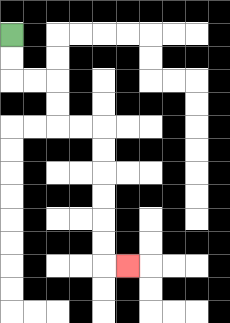{'start': '[0, 1]', 'end': '[5, 11]', 'path_directions': 'D,D,R,R,D,D,R,R,D,D,D,D,D,D,R', 'path_coordinates': '[[0, 1], [0, 2], [0, 3], [1, 3], [2, 3], [2, 4], [2, 5], [3, 5], [4, 5], [4, 6], [4, 7], [4, 8], [4, 9], [4, 10], [4, 11], [5, 11]]'}